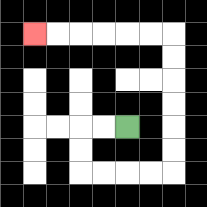{'start': '[5, 5]', 'end': '[1, 1]', 'path_directions': 'L,L,D,D,R,R,R,R,U,U,U,U,U,U,L,L,L,L,L,L', 'path_coordinates': '[[5, 5], [4, 5], [3, 5], [3, 6], [3, 7], [4, 7], [5, 7], [6, 7], [7, 7], [7, 6], [7, 5], [7, 4], [7, 3], [7, 2], [7, 1], [6, 1], [5, 1], [4, 1], [3, 1], [2, 1], [1, 1]]'}